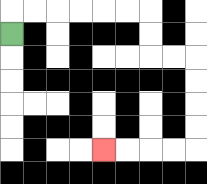{'start': '[0, 1]', 'end': '[4, 6]', 'path_directions': 'U,R,R,R,R,R,R,D,D,R,R,D,D,D,D,L,L,L,L', 'path_coordinates': '[[0, 1], [0, 0], [1, 0], [2, 0], [3, 0], [4, 0], [5, 0], [6, 0], [6, 1], [6, 2], [7, 2], [8, 2], [8, 3], [8, 4], [8, 5], [8, 6], [7, 6], [6, 6], [5, 6], [4, 6]]'}